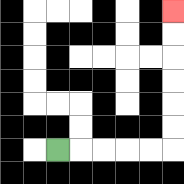{'start': '[2, 6]', 'end': '[7, 0]', 'path_directions': 'R,R,R,R,R,U,U,U,U,U,U', 'path_coordinates': '[[2, 6], [3, 6], [4, 6], [5, 6], [6, 6], [7, 6], [7, 5], [7, 4], [7, 3], [7, 2], [7, 1], [7, 0]]'}